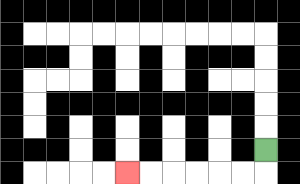{'start': '[11, 6]', 'end': '[5, 7]', 'path_directions': 'D,L,L,L,L,L,L', 'path_coordinates': '[[11, 6], [11, 7], [10, 7], [9, 7], [8, 7], [7, 7], [6, 7], [5, 7]]'}